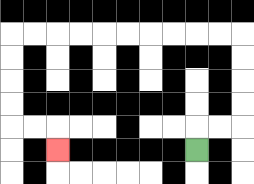{'start': '[8, 6]', 'end': '[2, 6]', 'path_directions': 'U,R,R,U,U,U,U,L,L,L,L,L,L,L,L,L,L,D,D,D,D,R,R,D', 'path_coordinates': '[[8, 6], [8, 5], [9, 5], [10, 5], [10, 4], [10, 3], [10, 2], [10, 1], [9, 1], [8, 1], [7, 1], [6, 1], [5, 1], [4, 1], [3, 1], [2, 1], [1, 1], [0, 1], [0, 2], [0, 3], [0, 4], [0, 5], [1, 5], [2, 5], [2, 6]]'}